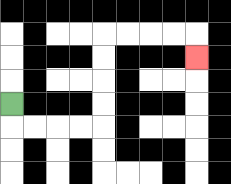{'start': '[0, 4]', 'end': '[8, 2]', 'path_directions': 'D,R,R,R,R,U,U,U,U,R,R,R,R,D', 'path_coordinates': '[[0, 4], [0, 5], [1, 5], [2, 5], [3, 5], [4, 5], [4, 4], [4, 3], [4, 2], [4, 1], [5, 1], [6, 1], [7, 1], [8, 1], [8, 2]]'}